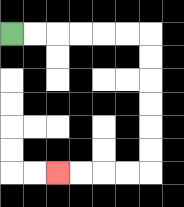{'start': '[0, 1]', 'end': '[2, 7]', 'path_directions': 'R,R,R,R,R,R,D,D,D,D,D,D,L,L,L,L', 'path_coordinates': '[[0, 1], [1, 1], [2, 1], [3, 1], [4, 1], [5, 1], [6, 1], [6, 2], [6, 3], [6, 4], [6, 5], [6, 6], [6, 7], [5, 7], [4, 7], [3, 7], [2, 7]]'}